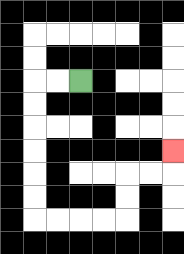{'start': '[3, 3]', 'end': '[7, 6]', 'path_directions': 'L,L,D,D,D,D,D,D,R,R,R,R,U,U,R,R,U', 'path_coordinates': '[[3, 3], [2, 3], [1, 3], [1, 4], [1, 5], [1, 6], [1, 7], [1, 8], [1, 9], [2, 9], [3, 9], [4, 9], [5, 9], [5, 8], [5, 7], [6, 7], [7, 7], [7, 6]]'}